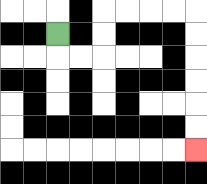{'start': '[2, 1]', 'end': '[8, 6]', 'path_directions': 'D,R,R,U,U,R,R,R,R,D,D,D,D,D,D', 'path_coordinates': '[[2, 1], [2, 2], [3, 2], [4, 2], [4, 1], [4, 0], [5, 0], [6, 0], [7, 0], [8, 0], [8, 1], [8, 2], [8, 3], [8, 4], [8, 5], [8, 6]]'}